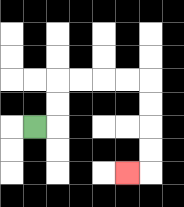{'start': '[1, 5]', 'end': '[5, 7]', 'path_directions': 'R,U,U,R,R,R,R,D,D,D,D,L', 'path_coordinates': '[[1, 5], [2, 5], [2, 4], [2, 3], [3, 3], [4, 3], [5, 3], [6, 3], [6, 4], [6, 5], [6, 6], [6, 7], [5, 7]]'}